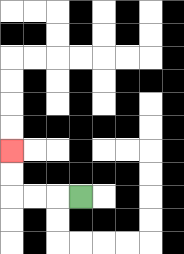{'start': '[3, 8]', 'end': '[0, 6]', 'path_directions': 'L,L,L,U,U', 'path_coordinates': '[[3, 8], [2, 8], [1, 8], [0, 8], [0, 7], [0, 6]]'}